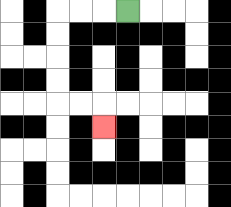{'start': '[5, 0]', 'end': '[4, 5]', 'path_directions': 'L,L,L,D,D,D,D,R,R,D', 'path_coordinates': '[[5, 0], [4, 0], [3, 0], [2, 0], [2, 1], [2, 2], [2, 3], [2, 4], [3, 4], [4, 4], [4, 5]]'}